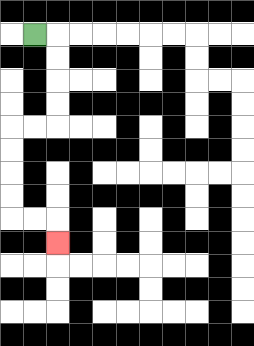{'start': '[1, 1]', 'end': '[2, 10]', 'path_directions': 'R,D,D,D,D,L,L,D,D,D,D,R,R,D', 'path_coordinates': '[[1, 1], [2, 1], [2, 2], [2, 3], [2, 4], [2, 5], [1, 5], [0, 5], [0, 6], [0, 7], [0, 8], [0, 9], [1, 9], [2, 9], [2, 10]]'}